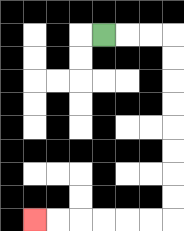{'start': '[4, 1]', 'end': '[1, 9]', 'path_directions': 'R,R,R,D,D,D,D,D,D,D,D,L,L,L,L,L,L', 'path_coordinates': '[[4, 1], [5, 1], [6, 1], [7, 1], [7, 2], [7, 3], [7, 4], [7, 5], [7, 6], [7, 7], [7, 8], [7, 9], [6, 9], [5, 9], [4, 9], [3, 9], [2, 9], [1, 9]]'}